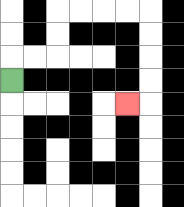{'start': '[0, 3]', 'end': '[5, 4]', 'path_directions': 'U,R,R,U,U,R,R,R,R,D,D,D,D,L', 'path_coordinates': '[[0, 3], [0, 2], [1, 2], [2, 2], [2, 1], [2, 0], [3, 0], [4, 0], [5, 0], [6, 0], [6, 1], [6, 2], [6, 3], [6, 4], [5, 4]]'}